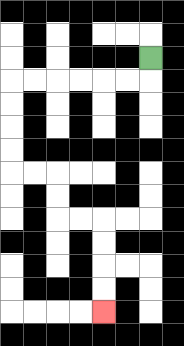{'start': '[6, 2]', 'end': '[4, 13]', 'path_directions': 'D,L,L,L,L,L,L,D,D,D,D,R,R,D,D,R,R,D,D,D,D', 'path_coordinates': '[[6, 2], [6, 3], [5, 3], [4, 3], [3, 3], [2, 3], [1, 3], [0, 3], [0, 4], [0, 5], [0, 6], [0, 7], [1, 7], [2, 7], [2, 8], [2, 9], [3, 9], [4, 9], [4, 10], [4, 11], [4, 12], [4, 13]]'}